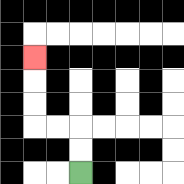{'start': '[3, 7]', 'end': '[1, 2]', 'path_directions': 'U,U,L,L,U,U,U', 'path_coordinates': '[[3, 7], [3, 6], [3, 5], [2, 5], [1, 5], [1, 4], [1, 3], [1, 2]]'}